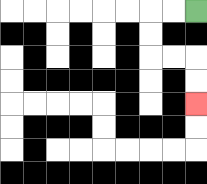{'start': '[8, 0]', 'end': '[8, 4]', 'path_directions': 'L,L,D,D,R,R,D,D', 'path_coordinates': '[[8, 0], [7, 0], [6, 0], [6, 1], [6, 2], [7, 2], [8, 2], [8, 3], [8, 4]]'}